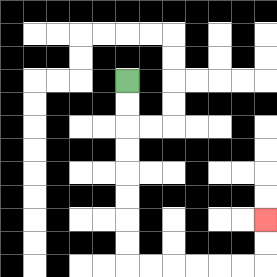{'start': '[5, 3]', 'end': '[11, 9]', 'path_directions': 'D,D,D,D,D,D,D,D,R,R,R,R,R,R,U,U', 'path_coordinates': '[[5, 3], [5, 4], [5, 5], [5, 6], [5, 7], [5, 8], [5, 9], [5, 10], [5, 11], [6, 11], [7, 11], [8, 11], [9, 11], [10, 11], [11, 11], [11, 10], [11, 9]]'}